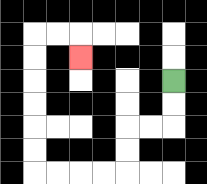{'start': '[7, 3]', 'end': '[3, 2]', 'path_directions': 'D,D,L,L,D,D,L,L,L,L,U,U,U,U,U,U,R,R,D', 'path_coordinates': '[[7, 3], [7, 4], [7, 5], [6, 5], [5, 5], [5, 6], [5, 7], [4, 7], [3, 7], [2, 7], [1, 7], [1, 6], [1, 5], [1, 4], [1, 3], [1, 2], [1, 1], [2, 1], [3, 1], [3, 2]]'}